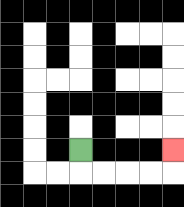{'start': '[3, 6]', 'end': '[7, 6]', 'path_directions': 'D,R,R,R,R,U', 'path_coordinates': '[[3, 6], [3, 7], [4, 7], [5, 7], [6, 7], [7, 7], [7, 6]]'}